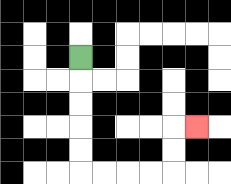{'start': '[3, 2]', 'end': '[8, 5]', 'path_directions': 'D,D,D,D,D,R,R,R,R,U,U,R', 'path_coordinates': '[[3, 2], [3, 3], [3, 4], [3, 5], [3, 6], [3, 7], [4, 7], [5, 7], [6, 7], [7, 7], [7, 6], [7, 5], [8, 5]]'}